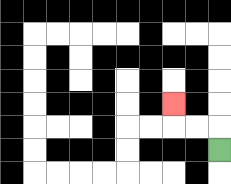{'start': '[9, 6]', 'end': '[7, 4]', 'path_directions': 'U,L,L,U', 'path_coordinates': '[[9, 6], [9, 5], [8, 5], [7, 5], [7, 4]]'}